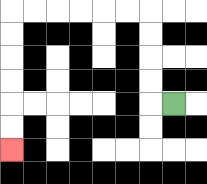{'start': '[7, 4]', 'end': '[0, 6]', 'path_directions': 'L,U,U,U,U,L,L,L,L,L,L,D,D,D,D,D,D', 'path_coordinates': '[[7, 4], [6, 4], [6, 3], [6, 2], [6, 1], [6, 0], [5, 0], [4, 0], [3, 0], [2, 0], [1, 0], [0, 0], [0, 1], [0, 2], [0, 3], [0, 4], [0, 5], [0, 6]]'}